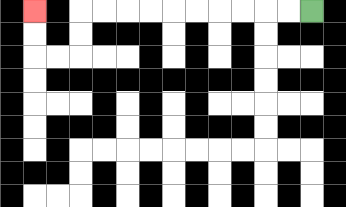{'start': '[13, 0]', 'end': '[1, 0]', 'path_directions': 'L,L,L,L,L,L,L,L,L,L,D,D,L,L,U,U', 'path_coordinates': '[[13, 0], [12, 0], [11, 0], [10, 0], [9, 0], [8, 0], [7, 0], [6, 0], [5, 0], [4, 0], [3, 0], [3, 1], [3, 2], [2, 2], [1, 2], [1, 1], [1, 0]]'}